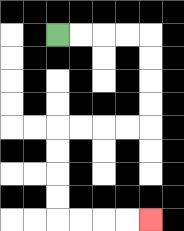{'start': '[2, 1]', 'end': '[6, 9]', 'path_directions': 'R,R,R,R,D,D,D,D,L,L,L,L,D,D,D,D,R,R,R,R', 'path_coordinates': '[[2, 1], [3, 1], [4, 1], [5, 1], [6, 1], [6, 2], [6, 3], [6, 4], [6, 5], [5, 5], [4, 5], [3, 5], [2, 5], [2, 6], [2, 7], [2, 8], [2, 9], [3, 9], [4, 9], [5, 9], [6, 9]]'}